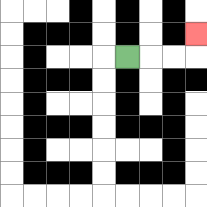{'start': '[5, 2]', 'end': '[8, 1]', 'path_directions': 'R,R,R,U', 'path_coordinates': '[[5, 2], [6, 2], [7, 2], [8, 2], [8, 1]]'}